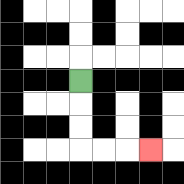{'start': '[3, 3]', 'end': '[6, 6]', 'path_directions': 'D,D,D,R,R,R', 'path_coordinates': '[[3, 3], [3, 4], [3, 5], [3, 6], [4, 6], [5, 6], [6, 6]]'}